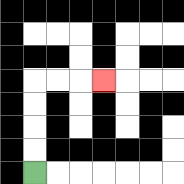{'start': '[1, 7]', 'end': '[4, 3]', 'path_directions': 'U,U,U,U,R,R,R', 'path_coordinates': '[[1, 7], [1, 6], [1, 5], [1, 4], [1, 3], [2, 3], [3, 3], [4, 3]]'}